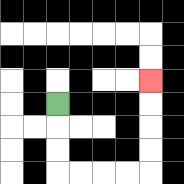{'start': '[2, 4]', 'end': '[6, 3]', 'path_directions': 'D,D,D,R,R,R,R,U,U,U,U', 'path_coordinates': '[[2, 4], [2, 5], [2, 6], [2, 7], [3, 7], [4, 7], [5, 7], [6, 7], [6, 6], [6, 5], [6, 4], [6, 3]]'}